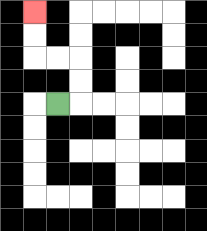{'start': '[2, 4]', 'end': '[1, 0]', 'path_directions': 'R,U,U,L,L,U,U', 'path_coordinates': '[[2, 4], [3, 4], [3, 3], [3, 2], [2, 2], [1, 2], [1, 1], [1, 0]]'}